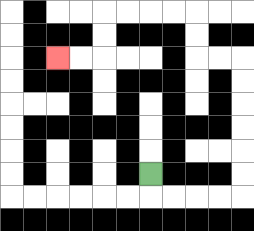{'start': '[6, 7]', 'end': '[2, 2]', 'path_directions': 'D,R,R,R,R,U,U,U,U,U,U,L,L,U,U,L,L,L,L,D,D,L,L', 'path_coordinates': '[[6, 7], [6, 8], [7, 8], [8, 8], [9, 8], [10, 8], [10, 7], [10, 6], [10, 5], [10, 4], [10, 3], [10, 2], [9, 2], [8, 2], [8, 1], [8, 0], [7, 0], [6, 0], [5, 0], [4, 0], [4, 1], [4, 2], [3, 2], [2, 2]]'}